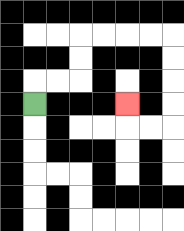{'start': '[1, 4]', 'end': '[5, 4]', 'path_directions': 'U,R,R,U,U,R,R,R,R,D,D,D,D,L,L,U', 'path_coordinates': '[[1, 4], [1, 3], [2, 3], [3, 3], [3, 2], [3, 1], [4, 1], [5, 1], [6, 1], [7, 1], [7, 2], [7, 3], [7, 4], [7, 5], [6, 5], [5, 5], [5, 4]]'}